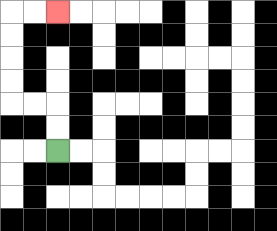{'start': '[2, 6]', 'end': '[2, 0]', 'path_directions': 'U,U,L,L,U,U,U,U,R,R', 'path_coordinates': '[[2, 6], [2, 5], [2, 4], [1, 4], [0, 4], [0, 3], [0, 2], [0, 1], [0, 0], [1, 0], [2, 0]]'}